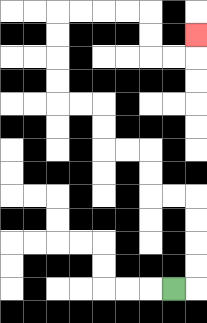{'start': '[7, 12]', 'end': '[8, 1]', 'path_directions': 'R,U,U,U,U,L,L,U,U,L,L,U,U,L,L,U,U,U,U,R,R,R,R,D,D,R,R,U', 'path_coordinates': '[[7, 12], [8, 12], [8, 11], [8, 10], [8, 9], [8, 8], [7, 8], [6, 8], [6, 7], [6, 6], [5, 6], [4, 6], [4, 5], [4, 4], [3, 4], [2, 4], [2, 3], [2, 2], [2, 1], [2, 0], [3, 0], [4, 0], [5, 0], [6, 0], [6, 1], [6, 2], [7, 2], [8, 2], [8, 1]]'}